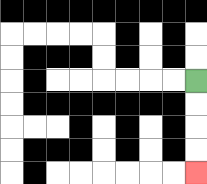{'start': '[8, 3]', 'end': '[8, 7]', 'path_directions': 'D,D,D,D', 'path_coordinates': '[[8, 3], [8, 4], [8, 5], [8, 6], [8, 7]]'}